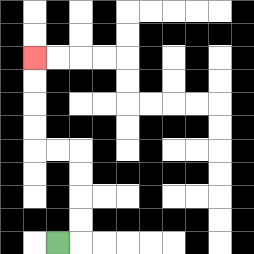{'start': '[2, 10]', 'end': '[1, 2]', 'path_directions': 'R,U,U,U,U,L,L,U,U,U,U', 'path_coordinates': '[[2, 10], [3, 10], [3, 9], [3, 8], [3, 7], [3, 6], [2, 6], [1, 6], [1, 5], [1, 4], [1, 3], [1, 2]]'}